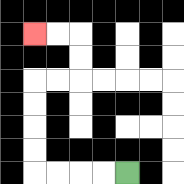{'start': '[5, 7]', 'end': '[1, 1]', 'path_directions': 'L,L,L,L,U,U,U,U,R,R,U,U,L,L', 'path_coordinates': '[[5, 7], [4, 7], [3, 7], [2, 7], [1, 7], [1, 6], [1, 5], [1, 4], [1, 3], [2, 3], [3, 3], [3, 2], [3, 1], [2, 1], [1, 1]]'}